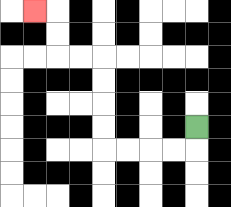{'start': '[8, 5]', 'end': '[1, 0]', 'path_directions': 'D,L,L,L,L,U,U,U,U,L,L,U,U,L', 'path_coordinates': '[[8, 5], [8, 6], [7, 6], [6, 6], [5, 6], [4, 6], [4, 5], [4, 4], [4, 3], [4, 2], [3, 2], [2, 2], [2, 1], [2, 0], [1, 0]]'}